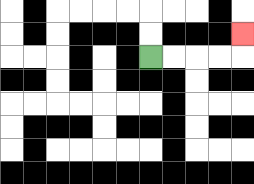{'start': '[6, 2]', 'end': '[10, 1]', 'path_directions': 'R,R,R,R,U', 'path_coordinates': '[[6, 2], [7, 2], [8, 2], [9, 2], [10, 2], [10, 1]]'}